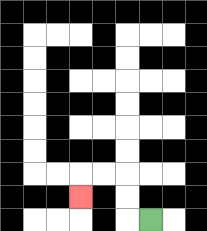{'start': '[6, 9]', 'end': '[3, 8]', 'path_directions': 'L,U,U,L,L,D', 'path_coordinates': '[[6, 9], [5, 9], [5, 8], [5, 7], [4, 7], [3, 7], [3, 8]]'}